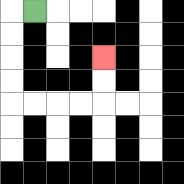{'start': '[1, 0]', 'end': '[4, 2]', 'path_directions': 'L,D,D,D,D,R,R,R,R,U,U', 'path_coordinates': '[[1, 0], [0, 0], [0, 1], [0, 2], [0, 3], [0, 4], [1, 4], [2, 4], [3, 4], [4, 4], [4, 3], [4, 2]]'}